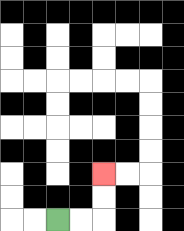{'start': '[2, 9]', 'end': '[4, 7]', 'path_directions': 'R,R,U,U', 'path_coordinates': '[[2, 9], [3, 9], [4, 9], [4, 8], [4, 7]]'}